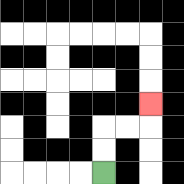{'start': '[4, 7]', 'end': '[6, 4]', 'path_directions': 'U,U,R,R,U', 'path_coordinates': '[[4, 7], [4, 6], [4, 5], [5, 5], [6, 5], [6, 4]]'}